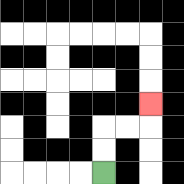{'start': '[4, 7]', 'end': '[6, 4]', 'path_directions': 'U,U,R,R,U', 'path_coordinates': '[[4, 7], [4, 6], [4, 5], [5, 5], [6, 5], [6, 4]]'}